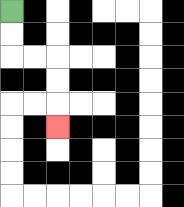{'start': '[0, 0]', 'end': '[2, 5]', 'path_directions': 'D,D,R,R,D,D,D', 'path_coordinates': '[[0, 0], [0, 1], [0, 2], [1, 2], [2, 2], [2, 3], [2, 4], [2, 5]]'}